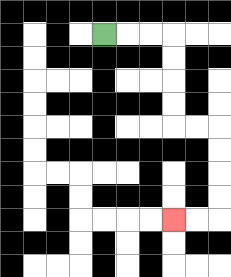{'start': '[4, 1]', 'end': '[7, 9]', 'path_directions': 'R,R,R,D,D,D,D,R,R,D,D,D,D,L,L', 'path_coordinates': '[[4, 1], [5, 1], [6, 1], [7, 1], [7, 2], [7, 3], [7, 4], [7, 5], [8, 5], [9, 5], [9, 6], [9, 7], [9, 8], [9, 9], [8, 9], [7, 9]]'}